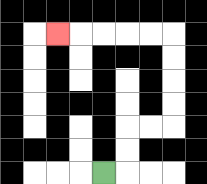{'start': '[4, 7]', 'end': '[2, 1]', 'path_directions': 'R,U,U,R,R,U,U,U,U,L,L,L,L,L', 'path_coordinates': '[[4, 7], [5, 7], [5, 6], [5, 5], [6, 5], [7, 5], [7, 4], [7, 3], [7, 2], [7, 1], [6, 1], [5, 1], [4, 1], [3, 1], [2, 1]]'}